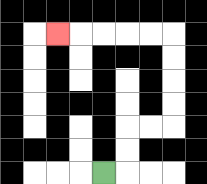{'start': '[4, 7]', 'end': '[2, 1]', 'path_directions': 'R,U,U,R,R,U,U,U,U,L,L,L,L,L', 'path_coordinates': '[[4, 7], [5, 7], [5, 6], [5, 5], [6, 5], [7, 5], [7, 4], [7, 3], [7, 2], [7, 1], [6, 1], [5, 1], [4, 1], [3, 1], [2, 1]]'}